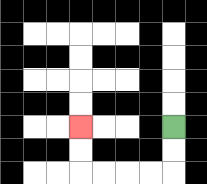{'start': '[7, 5]', 'end': '[3, 5]', 'path_directions': 'D,D,L,L,L,L,U,U', 'path_coordinates': '[[7, 5], [7, 6], [7, 7], [6, 7], [5, 7], [4, 7], [3, 7], [3, 6], [3, 5]]'}